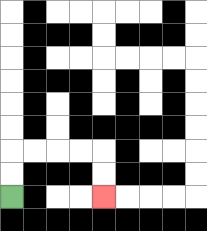{'start': '[0, 8]', 'end': '[4, 8]', 'path_directions': 'U,U,R,R,R,R,D,D', 'path_coordinates': '[[0, 8], [0, 7], [0, 6], [1, 6], [2, 6], [3, 6], [4, 6], [4, 7], [4, 8]]'}